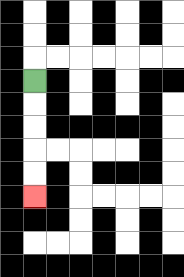{'start': '[1, 3]', 'end': '[1, 8]', 'path_directions': 'D,D,D,D,D', 'path_coordinates': '[[1, 3], [1, 4], [1, 5], [1, 6], [1, 7], [1, 8]]'}